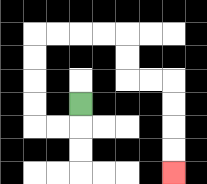{'start': '[3, 4]', 'end': '[7, 7]', 'path_directions': 'D,L,L,U,U,U,U,R,R,R,R,D,D,R,R,D,D,D,D', 'path_coordinates': '[[3, 4], [3, 5], [2, 5], [1, 5], [1, 4], [1, 3], [1, 2], [1, 1], [2, 1], [3, 1], [4, 1], [5, 1], [5, 2], [5, 3], [6, 3], [7, 3], [7, 4], [7, 5], [7, 6], [7, 7]]'}